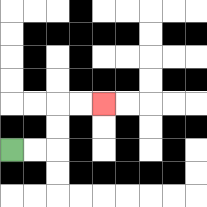{'start': '[0, 6]', 'end': '[4, 4]', 'path_directions': 'R,R,U,U,R,R', 'path_coordinates': '[[0, 6], [1, 6], [2, 6], [2, 5], [2, 4], [3, 4], [4, 4]]'}